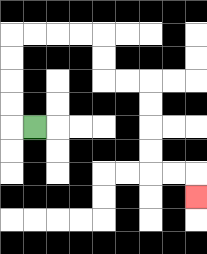{'start': '[1, 5]', 'end': '[8, 8]', 'path_directions': 'L,U,U,U,U,R,R,R,R,D,D,R,R,D,D,D,D,R,R,D', 'path_coordinates': '[[1, 5], [0, 5], [0, 4], [0, 3], [0, 2], [0, 1], [1, 1], [2, 1], [3, 1], [4, 1], [4, 2], [4, 3], [5, 3], [6, 3], [6, 4], [6, 5], [6, 6], [6, 7], [7, 7], [8, 7], [8, 8]]'}